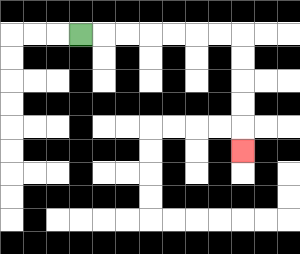{'start': '[3, 1]', 'end': '[10, 6]', 'path_directions': 'R,R,R,R,R,R,R,D,D,D,D,D', 'path_coordinates': '[[3, 1], [4, 1], [5, 1], [6, 1], [7, 1], [8, 1], [9, 1], [10, 1], [10, 2], [10, 3], [10, 4], [10, 5], [10, 6]]'}